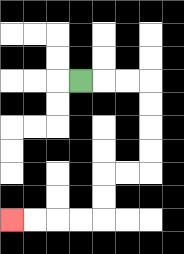{'start': '[3, 3]', 'end': '[0, 9]', 'path_directions': 'R,R,R,D,D,D,D,L,L,D,D,L,L,L,L', 'path_coordinates': '[[3, 3], [4, 3], [5, 3], [6, 3], [6, 4], [6, 5], [6, 6], [6, 7], [5, 7], [4, 7], [4, 8], [4, 9], [3, 9], [2, 9], [1, 9], [0, 9]]'}